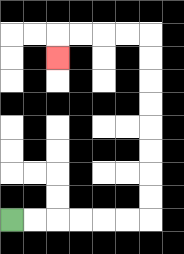{'start': '[0, 9]', 'end': '[2, 2]', 'path_directions': 'R,R,R,R,R,R,U,U,U,U,U,U,U,U,L,L,L,L,D', 'path_coordinates': '[[0, 9], [1, 9], [2, 9], [3, 9], [4, 9], [5, 9], [6, 9], [6, 8], [6, 7], [6, 6], [6, 5], [6, 4], [6, 3], [6, 2], [6, 1], [5, 1], [4, 1], [3, 1], [2, 1], [2, 2]]'}